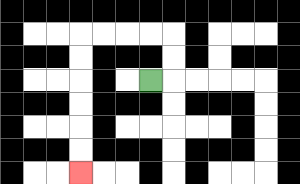{'start': '[6, 3]', 'end': '[3, 7]', 'path_directions': 'R,U,U,L,L,L,L,D,D,D,D,D,D', 'path_coordinates': '[[6, 3], [7, 3], [7, 2], [7, 1], [6, 1], [5, 1], [4, 1], [3, 1], [3, 2], [3, 3], [3, 4], [3, 5], [3, 6], [3, 7]]'}